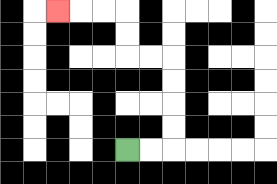{'start': '[5, 6]', 'end': '[2, 0]', 'path_directions': 'R,R,U,U,U,U,L,L,U,U,L,L,L', 'path_coordinates': '[[5, 6], [6, 6], [7, 6], [7, 5], [7, 4], [7, 3], [7, 2], [6, 2], [5, 2], [5, 1], [5, 0], [4, 0], [3, 0], [2, 0]]'}